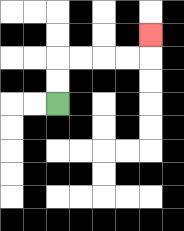{'start': '[2, 4]', 'end': '[6, 1]', 'path_directions': 'U,U,R,R,R,R,U', 'path_coordinates': '[[2, 4], [2, 3], [2, 2], [3, 2], [4, 2], [5, 2], [6, 2], [6, 1]]'}